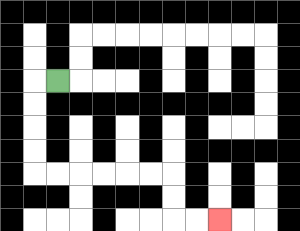{'start': '[2, 3]', 'end': '[9, 9]', 'path_directions': 'L,D,D,D,D,R,R,R,R,R,R,D,D,R,R', 'path_coordinates': '[[2, 3], [1, 3], [1, 4], [1, 5], [1, 6], [1, 7], [2, 7], [3, 7], [4, 7], [5, 7], [6, 7], [7, 7], [7, 8], [7, 9], [8, 9], [9, 9]]'}